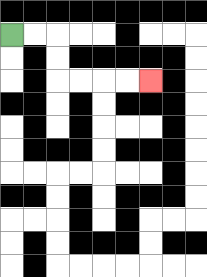{'start': '[0, 1]', 'end': '[6, 3]', 'path_directions': 'R,R,D,D,R,R,R,R', 'path_coordinates': '[[0, 1], [1, 1], [2, 1], [2, 2], [2, 3], [3, 3], [4, 3], [5, 3], [6, 3]]'}